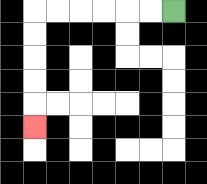{'start': '[7, 0]', 'end': '[1, 5]', 'path_directions': 'L,L,L,L,L,L,D,D,D,D,D', 'path_coordinates': '[[7, 0], [6, 0], [5, 0], [4, 0], [3, 0], [2, 0], [1, 0], [1, 1], [1, 2], [1, 3], [1, 4], [1, 5]]'}